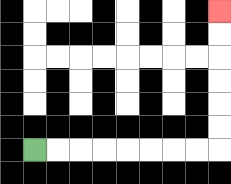{'start': '[1, 6]', 'end': '[9, 0]', 'path_directions': 'R,R,R,R,R,R,R,R,U,U,U,U,U,U', 'path_coordinates': '[[1, 6], [2, 6], [3, 6], [4, 6], [5, 6], [6, 6], [7, 6], [8, 6], [9, 6], [9, 5], [9, 4], [9, 3], [9, 2], [9, 1], [9, 0]]'}